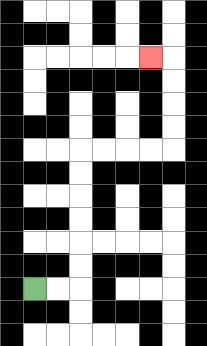{'start': '[1, 12]', 'end': '[6, 2]', 'path_directions': 'R,R,U,U,U,U,U,U,R,R,R,R,U,U,U,U,L', 'path_coordinates': '[[1, 12], [2, 12], [3, 12], [3, 11], [3, 10], [3, 9], [3, 8], [3, 7], [3, 6], [4, 6], [5, 6], [6, 6], [7, 6], [7, 5], [7, 4], [7, 3], [7, 2], [6, 2]]'}